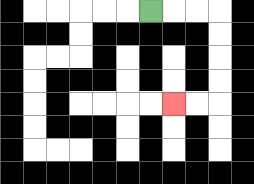{'start': '[6, 0]', 'end': '[7, 4]', 'path_directions': 'R,R,R,D,D,D,D,L,L', 'path_coordinates': '[[6, 0], [7, 0], [8, 0], [9, 0], [9, 1], [9, 2], [9, 3], [9, 4], [8, 4], [7, 4]]'}